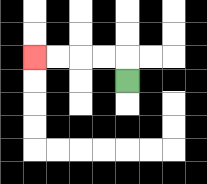{'start': '[5, 3]', 'end': '[1, 2]', 'path_directions': 'U,L,L,L,L', 'path_coordinates': '[[5, 3], [5, 2], [4, 2], [3, 2], [2, 2], [1, 2]]'}